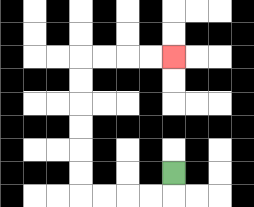{'start': '[7, 7]', 'end': '[7, 2]', 'path_directions': 'D,L,L,L,L,U,U,U,U,U,U,R,R,R,R', 'path_coordinates': '[[7, 7], [7, 8], [6, 8], [5, 8], [4, 8], [3, 8], [3, 7], [3, 6], [3, 5], [3, 4], [3, 3], [3, 2], [4, 2], [5, 2], [6, 2], [7, 2]]'}